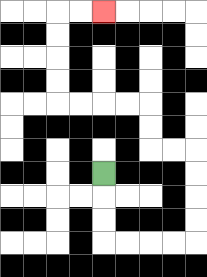{'start': '[4, 7]', 'end': '[4, 0]', 'path_directions': 'D,D,D,R,R,R,R,U,U,U,U,L,L,U,U,L,L,L,L,U,U,U,U,R,R', 'path_coordinates': '[[4, 7], [4, 8], [4, 9], [4, 10], [5, 10], [6, 10], [7, 10], [8, 10], [8, 9], [8, 8], [8, 7], [8, 6], [7, 6], [6, 6], [6, 5], [6, 4], [5, 4], [4, 4], [3, 4], [2, 4], [2, 3], [2, 2], [2, 1], [2, 0], [3, 0], [4, 0]]'}